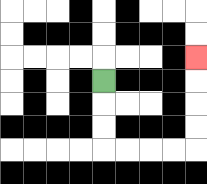{'start': '[4, 3]', 'end': '[8, 2]', 'path_directions': 'D,D,D,R,R,R,R,U,U,U,U', 'path_coordinates': '[[4, 3], [4, 4], [4, 5], [4, 6], [5, 6], [6, 6], [7, 6], [8, 6], [8, 5], [8, 4], [8, 3], [8, 2]]'}